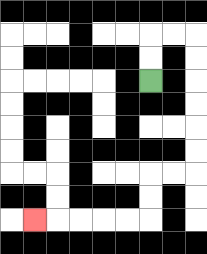{'start': '[6, 3]', 'end': '[1, 9]', 'path_directions': 'U,U,R,R,D,D,D,D,D,D,L,L,D,D,L,L,L,L,L', 'path_coordinates': '[[6, 3], [6, 2], [6, 1], [7, 1], [8, 1], [8, 2], [8, 3], [8, 4], [8, 5], [8, 6], [8, 7], [7, 7], [6, 7], [6, 8], [6, 9], [5, 9], [4, 9], [3, 9], [2, 9], [1, 9]]'}